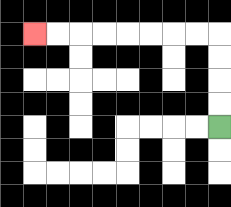{'start': '[9, 5]', 'end': '[1, 1]', 'path_directions': 'U,U,U,U,L,L,L,L,L,L,L,L', 'path_coordinates': '[[9, 5], [9, 4], [9, 3], [9, 2], [9, 1], [8, 1], [7, 1], [6, 1], [5, 1], [4, 1], [3, 1], [2, 1], [1, 1]]'}